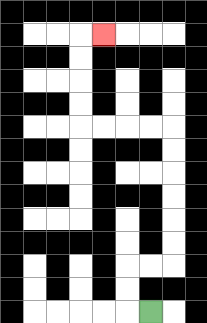{'start': '[6, 13]', 'end': '[4, 1]', 'path_directions': 'L,U,U,R,R,U,U,U,U,U,U,L,L,L,L,U,U,U,U,R', 'path_coordinates': '[[6, 13], [5, 13], [5, 12], [5, 11], [6, 11], [7, 11], [7, 10], [7, 9], [7, 8], [7, 7], [7, 6], [7, 5], [6, 5], [5, 5], [4, 5], [3, 5], [3, 4], [3, 3], [3, 2], [3, 1], [4, 1]]'}